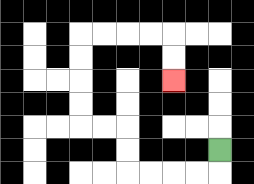{'start': '[9, 6]', 'end': '[7, 3]', 'path_directions': 'D,L,L,L,L,U,U,L,L,U,U,U,U,R,R,R,R,D,D', 'path_coordinates': '[[9, 6], [9, 7], [8, 7], [7, 7], [6, 7], [5, 7], [5, 6], [5, 5], [4, 5], [3, 5], [3, 4], [3, 3], [3, 2], [3, 1], [4, 1], [5, 1], [6, 1], [7, 1], [7, 2], [7, 3]]'}